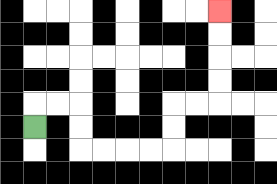{'start': '[1, 5]', 'end': '[9, 0]', 'path_directions': 'U,R,R,D,D,R,R,R,R,U,U,R,R,U,U,U,U', 'path_coordinates': '[[1, 5], [1, 4], [2, 4], [3, 4], [3, 5], [3, 6], [4, 6], [5, 6], [6, 6], [7, 6], [7, 5], [7, 4], [8, 4], [9, 4], [9, 3], [9, 2], [9, 1], [9, 0]]'}